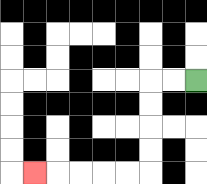{'start': '[8, 3]', 'end': '[1, 7]', 'path_directions': 'L,L,D,D,D,D,L,L,L,L,L', 'path_coordinates': '[[8, 3], [7, 3], [6, 3], [6, 4], [6, 5], [6, 6], [6, 7], [5, 7], [4, 7], [3, 7], [2, 7], [1, 7]]'}